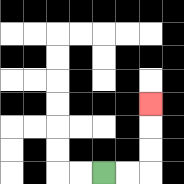{'start': '[4, 7]', 'end': '[6, 4]', 'path_directions': 'R,R,U,U,U', 'path_coordinates': '[[4, 7], [5, 7], [6, 7], [6, 6], [6, 5], [6, 4]]'}